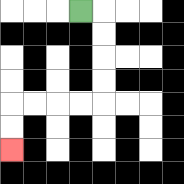{'start': '[3, 0]', 'end': '[0, 6]', 'path_directions': 'R,D,D,D,D,L,L,L,L,D,D', 'path_coordinates': '[[3, 0], [4, 0], [4, 1], [4, 2], [4, 3], [4, 4], [3, 4], [2, 4], [1, 4], [0, 4], [0, 5], [0, 6]]'}